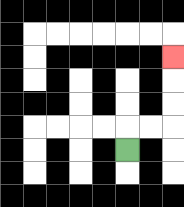{'start': '[5, 6]', 'end': '[7, 2]', 'path_directions': 'U,R,R,U,U,U', 'path_coordinates': '[[5, 6], [5, 5], [6, 5], [7, 5], [7, 4], [7, 3], [7, 2]]'}